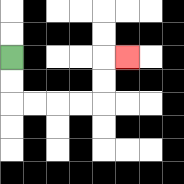{'start': '[0, 2]', 'end': '[5, 2]', 'path_directions': 'D,D,R,R,R,R,U,U,R', 'path_coordinates': '[[0, 2], [0, 3], [0, 4], [1, 4], [2, 4], [3, 4], [4, 4], [4, 3], [4, 2], [5, 2]]'}